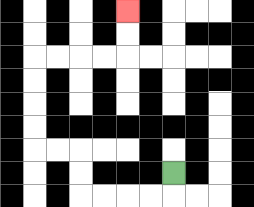{'start': '[7, 7]', 'end': '[5, 0]', 'path_directions': 'D,L,L,L,L,U,U,L,L,U,U,U,U,R,R,R,R,U,U', 'path_coordinates': '[[7, 7], [7, 8], [6, 8], [5, 8], [4, 8], [3, 8], [3, 7], [3, 6], [2, 6], [1, 6], [1, 5], [1, 4], [1, 3], [1, 2], [2, 2], [3, 2], [4, 2], [5, 2], [5, 1], [5, 0]]'}